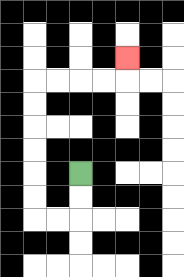{'start': '[3, 7]', 'end': '[5, 2]', 'path_directions': 'D,D,L,L,U,U,U,U,U,U,R,R,R,R,U', 'path_coordinates': '[[3, 7], [3, 8], [3, 9], [2, 9], [1, 9], [1, 8], [1, 7], [1, 6], [1, 5], [1, 4], [1, 3], [2, 3], [3, 3], [4, 3], [5, 3], [5, 2]]'}